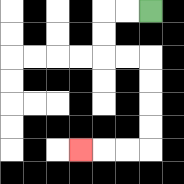{'start': '[6, 0]', 'end': '[3, 6]', 'path_directions': 'L,L,D,D,R,R,D,D,D,D,L,L,L', 'path_coordinates': '[[6, 0], [5, 0], [4, 0], [4, 1], [4, 2], [5, 2], [6, 2], [6, 3], [6, 4], [6, 5], [6, 6], [5, 6], [4, 6], [3, 6]]'}